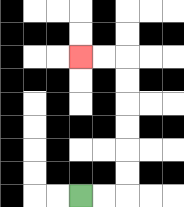{'start': '[3, 8]', 'end': '[3, 2]', 'path_directions': 'R,R,U,U,U,U,U,U,L,L', 'path_coordinates': '[[3, 8], [4, 8], [5, 8], [5, 7], [5, 6], [5, 5], [5, 4], [5, 3], [5, 2], [4, 2], [3, 2]]'}